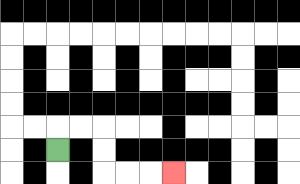{'start': '[2, 6]', 'end': '[7, 7]', 'path_directions': 'U,R,R,D,D,R,R,R', 'path_coordinates': '[[2, 6], [2, 5], [3, 5], [4, 5], [4, 6], [4, 7], [5, 7], [6, 7], [7, 7]]'}